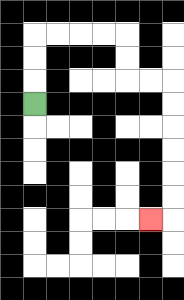{'start': '[1, 4]', 'end': '[6, 9]', 'path_directions': 'U,U,U,R,R,R,R,D,D,R,R,D,D,D,D,D,D,L', 'path_coordinates': '[[1, 4], [1, 3], [1, 2], [1, 1], [2, 1], [3, 1], [4, 1], [5, 1], [5, 2], [5, 3], [6, 3], [7, 3], [7, 4], [7, 5], [7, 6], [7, 7], [7, 8], [7, 9], [6, 9]]'}